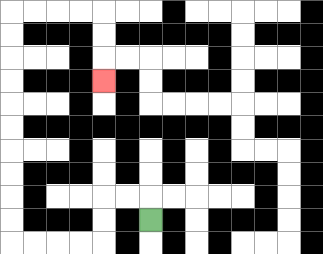{'start': '[6, 9]', 'end': '[4, 3]', 'path_directions': 'U,L,L,D,D,L,L,L,L,U,U,U,U,U,U,U,U,U,U,R,R,R,R,D,D,D', 'path_coordinates': '[[6, 9], [6, 8], [5, 8], [4, 8], [4, 9], [4, 10], [3, 10], [2, 10], [1, 10], [0, 10], [0, 9], [0, 8], [0, 7], [0, 6], [0, 5], [0, 4], [0, 3], [0, 2], [0, 1], [0, 0], [1, 0], [2, 0], [3, 0], [4, 0], [4, 1], [4, 2], [4, 3]]'}